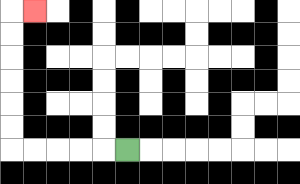{'start': '[5, 6]', 'end': '[1, 0]', 'path_directions': 'L,L,L,L,L,U,U,U,U,U,U,R', 'path_coordinates': '[[5, 6], [4, 6], [3, 6], [2, 6], [1, 6], [0, 6], [0, 5], [0, 4], [0, 3], [0, 2], [0, 1], [0, 0], [1, 0]]'}